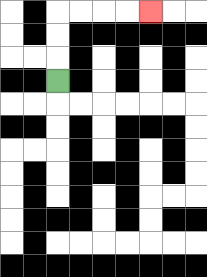{'start': '[2, 3]', 'end': '[6, 0]', 'path_directions': 'U,U,U,R,R,R,R', 'path_coordinates': '[[2, 3], [2, 2], [2, 1], [2, 0], [3, 0], [4, 0], [5, 0], [6, 0]]'}